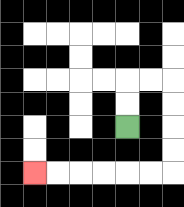{'start': '[5, 5]', 'end': '[1, 7]', 'path_directions': 'U,U,R,R,D,D,D,D,L,L,L,L,L,L', 'path_coordinates': '[[5, 5], [5, 4], [5, 3], [6, 3], [7, 3], [7, 4], [7, 5], [7, 6], [7, 7], [6, 7], [5, 7], [4, 7], [3, 7], [2, 7], [1, 7]]'}